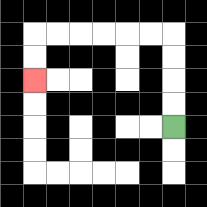{'start': '[7, 5]', 'end': '[1, 3]', 'path_directions': 'U,U,U,U,L,L,L,L,L,L,D,D', 'path_coordinates': '[[7, 5], [7, 4], [7, 3], [7, 2], [7, 1], [6, 1], [5, 1], [4, 1], [3, 1], [2, 1], [1, 1], [1, 2], [1, 3]]'}